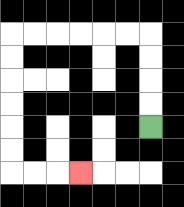{'start': '[6, 5]', 'end': '[3, 7]', 'path_directions': 'U,U,U,U,L,L,L,L,L,L,D,D,D,D,D,D,R,R,R', 'path_coordinates': '[[6, 5], [6, 4], [6, 3], [6, 2], [6, 1], [5, 1], [4, 1], [3, 1], [2, 1], [1, 1], [0, 1], [0, 2], [0, 3], [0, 4], [0, 5], [0, 6], [0, 7], [1, 7], [2, 7], [3, 7]]'}